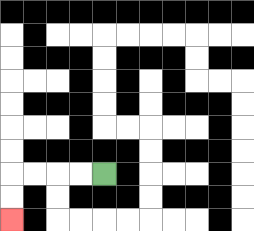{'start': '[4, 7]', 'end': '[0, 9]', 'path_directions': 'L,L,L,L,D,D', 'path_coordinates': '[[4, 7], [3, 7], [2, 7], [1, 7], [0, 7], [0, 8], [0, 9]]'}